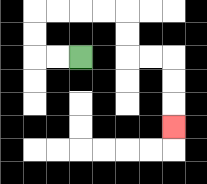{'start': '[3, 2]', 'end': '[7, 5]', 'path_directions': 'L,L,U,U,R,R,R,R,D,D,R,R,D,D,D', 'path_coordinates': '[[3, 2], [2, 2], [1, 2], [1, 1], [1, 0], [2, 0], [3, 0], [4, 0], [5, 0], [5, 1], [5, 2], [6, 2], [7, 2], [7, 3], [7, 4], [7, 5]]'}